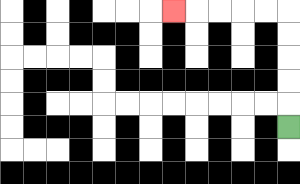{'start': '[12, 5]', 'end': '[7, 0]', 'path_directions': 'U,U,U,U,U,L,L,L,L,L', 'path_coordinates': '[[12, 5], [12, 4], [12, 3], [12, 2], [12, 1], [12, 0], [11, 0], [10, 0], [9, 0], [8, 0], [7, 0]]'}